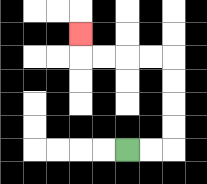{'start': '[5, 6]', 'end': '[3, 1]', 'path_directions': 'R,R,U,U,U,U,L,L,L,L,U', 'path_coordinates': '[[5, 6], [6, 6], [7, 6], [7, 5], [7, 4], [7, 3], [7, 2], [6, 2], [5, 2], [4, 2], [3, 2], [3, 1]]'}